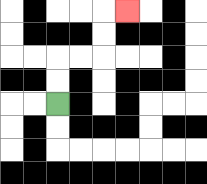{'start': '[2, 4]', 'end': '[5, 0]', 'path_directions': 'U,U,R,R,U,U,R', 'path_coordinates': '[[2, 4], [2, 3], [2, 2], [3, 2], [4, 2], [4, 1], [4, 0], [5, 0]]'}